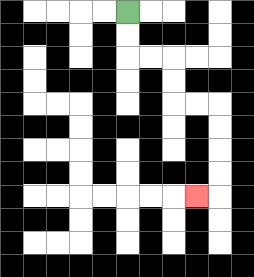{'start': '[5, 0]', 'end': '[8, 8]', 'path_directions': 'D,D,R,R,D,D,R,R,D,D,D,D,L', 'path_coordinates': '[[5, 0], [5, 1], [5, 2], [6, 2], [7, 2], [7, 3], [7, 4], [8, 4], [9, 4], [9, 5], [9, 6], [9, 7], [9, 8], [8, 8]]'}